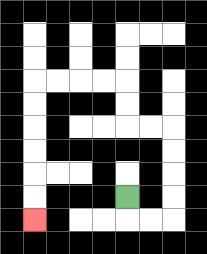{'start': '[5, 8]', 'end': '[1, 9]', 'path_directions': 'D,R,R,U,U,U,U,L,L,U,U,L,L,L,L,D,D,D,D,D,D', 'path_coordinates': '[[5, 8], [5, 9], [6, 9], [7, 9], [7, 8], [7, 7], [7, 6], [7, 5], [6, 5], [5, 5], [5, 4], [5, 3], [4, 3], [3, 3], [2, 3], [1, 3], [1, 4], [1, 5], [1, 6], [1, 7], [1, 8], [1, 9]]'}